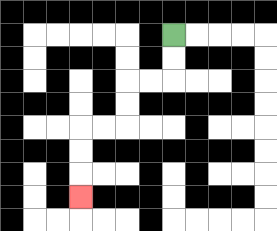{'start': '[7, 1]', 'end': '[3, 8]', 'path_directions': 'D,D,L,L,D,D,L,L,D,D,D', 'path_coordinates': '[[7, 1], [7, 2], [7, 3], [6, 3], [5, 3], [5, 4], [5, 5], [4, 5], [3, 5], [3, 6], [3, 7], [3, 8]]'}